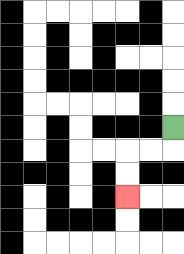{'start': '[7, 5]', 'end': '[5, 8]', 'path_directions': 'D,L,L,D,D', 'path_coordinates': '[[7, 5], [7, 6], [6, 6], [5, 6], [5, 7], [5, 8]]'}